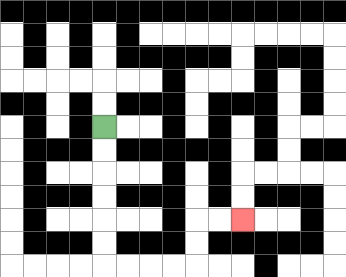{'start': '[4, 5]', 'end': '[10, 9]', 'path_directions': 'D,D,D,D,D,D,R,R,R,R,U,U,R,R', 'path_coordinates': '[[4, 5], [4, 6], [4, 7], [4, 8], [4, 9], [4, 10], [4, 11], [5, 11], [6, 11], [7, 11], [8, 11], [8, 10], [8, 9], [9, 9], [10, 9]]'}